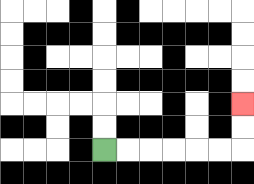{'start': '[4, 6]', 'end': '[10, 4]', 'path_directions': 'R,R,R,R,R,R,U,U', 'path_coordinates': '[[4, 6], [5, 6], [6, 6], [7, 6], [8, 6], [9, 6], [10, 6], [10, 5], [10, 4]]'}